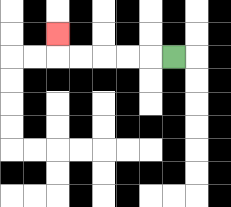{'start': '[7, 2]', 'end': '[2, 1]', 'path_directions': 'L,L,L,L,L,U', 'path_coordinates': '[[7, 2], [6, 2], [5, 2], [4, 2], [3, 2], [2, 2], [2, 1]]'}